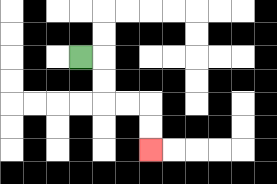{'start': '[3, 2]', 'end': '[6, 6]', 'path_directions': 'R,D,D,R,R,D,D', 'path_coordinates': '[[3, 2], [4, 2], [4, 3], [4, 4], [5, 4], [6, 4], [6, 5], [6, 6]]'}